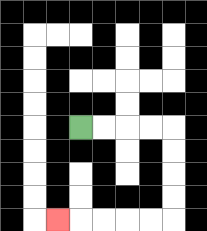{'start': '[3, 5]', 'end': '[2, 9]', 'path_directions': 'R,R,R,R,D,D,D,D,L,L,L,L,L', 'path_coordinates': '[[3, 5], [4, 5], [5, 5], [6, 5], [7, 5], [7, 6], [7, 7], [7, 8], [7, 9], [6, 9], [5, 9], [4, 9], [3, 9], [2, 9]]'}